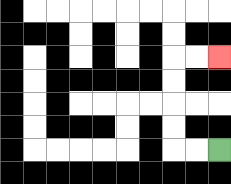{'start': '[9, 6]', 'end': '[9, 2]', 'path_directions': 'L,L,U,U,U,U,R,R', 'path_coordinates': '[[9, 6], [8, 6], [7, 6], [7, 5], [7, 4], [7, 3], [7, 2], [8, 2], [9, 2]]'}